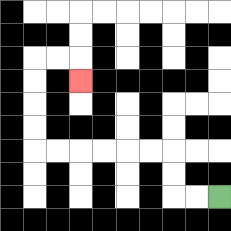{'start': '[9, 8]', 'end': '[3, 3]', 'path_directions': 'L,L,U,U,L,L,L,L,L,L,U,U,U,U,R,R,D', 'path_coordinates': '[[9, 8], [8, 8], [7, 8], [7, 7], [7, 6], [6, 6], [5, 6], [4, 6], [3, 6], [2, 6], [1, 6], [1, 5], [1, 4], [1, 3], [1, 2], [2, 2], [3, 2], [3, 3]]'}